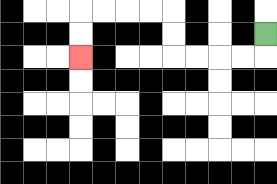{'start': '[11, 1]', 'end': '[3, 2]', 'path_directions': 'D,L,L,L,L,U,U,L,L,L,L,D,D', 'path_coordinates': '[[11, 1], [11, 2], [10, 2], [9, 2], [8, 2], [7, 2], [7, 1], [7, 0], [6, 0], [5, 0], [4, 0], [3, 0], [3, 1], [3, 2]]'}